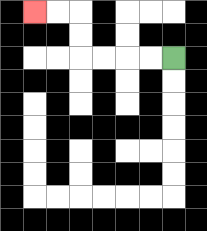{'start': '[7, 2]', 'end': '[1, 0]', 'path_directions': 'L,L,L,L,U,U,L,L', 'path_coordinates': '[[7, 2], [6, 2], [5, 2], [4, 2], [3, 2], [3, 1], [3, 0], [2, 0], [1, 0]]'}